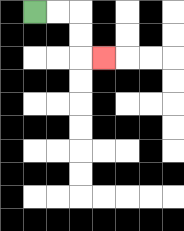{'start': '[1, 0]', 'end': '[4, 2]', 'path_directions': 'R,R,D,D,R', 'path_coordinates': '[[1, 0], [2, 0], [3, 0], [3, 1], [3, 2], [4, 2]]'}